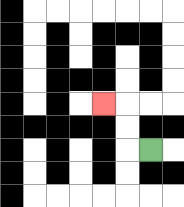{'start': '[6, 6]', 'end': '[4, 4]', 'path_directions': 'L,U,U,L', 'path_coordinates': '[[6, 6], [5, 6], [5, 5], [5, 4], [4, 4]]'}